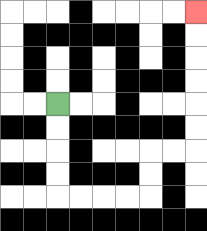{'start': '[2, 4]', 'end': '[8, 0]', 'path_directions': 'D,D,D,D,R,R,R,R,U,U,R,R,U,U,U,U,U,U', 'path_coordinates': '[[2, 4], [2, 5], [2, 6], [2, 7], [2, 8], [3, 8], [4, 8], [5, 8], [6, 8], [6, 7], [6, 6], [7, 6], [8, 6], [8, 5], [8, 4], [8, 3], [8, 2], [8, 1], [8, 0]]'}